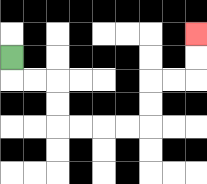{'start': '[0, 2]', 'end': '[8, 1]', 'path_directions': 'D,R,R,D,D,R,R,R,R,U,U,R,R,U,U', 'path_coordinates': '[[0, 2], [0, 3], [1, 3], [2, 3], [2, 4], [2, 5], [3, 5], [4, 5], [5, 5], [6, 5], [6, 4], [6, 3], [7, 3], [8, 3], [8, 2], [8, 1]]'}